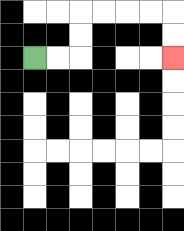{'start': '[1, 2]', 'end': '[7, 2]', 'path_directions': 'R,R,U,U,R,R,R,R,D,D', 'path_coordinates': '[[1, 2], [2, 2], [3, 2], [3, 1], [3, 0], [4, 0], [5, 0], [6, 0], [7, 0], [7, 1], [7, 2]]'}